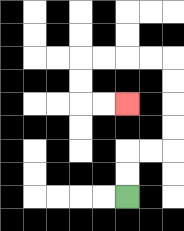{'start': '[5, 8]', 'end': '[5, 4]', 'path_directions': 'U,U,R,R,U,U,U,U,L,L,L,L,D,D,R,R', 'path_coordinates': '[[5, 8], [5, 7], [5, 6], [6, 6], [7, 6], [7, 5], [7, 4], [7, 3], [7, 2], [6, 2], [5, 2], [4, 2], [3, 2], [3, 3], [3, 4], [4, 4], [5, 4]]'}